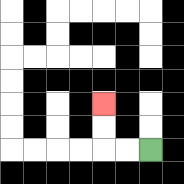{'start': '[6, 6]', 'end': '[4, 4]', 'path_directions': 'L,L,U,U', 'path_coordinates': '[[6, 6], [5, 6], [4, 6], [4, 5], [4, 4]]'}